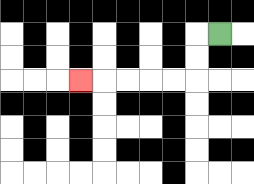{'start': '[9, 1]', 'end': '[3, 3]', 'path_directions': 'L,D,D,L,L,L,L,L', 'path_coordinates': '[[9, 1], [8, 1], [8, 2], [8, 3], [7, 3], [6, 3], [5, 3], [4, 3], [3, 3]]'}